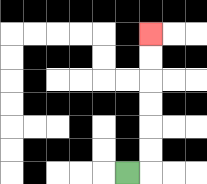{'start': '[5, 7]', 'end': '[6, 1]', 'path_directions': 'R,U,U,U,U,U,U', 'path_coordinates': '[[5, 7], [6, 7], [6, 6], [6, 5], [6, 4], [6, 3], [6, 2], [6, 1]]'}